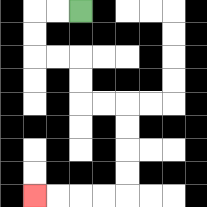{'start': '[3, 0]', 'end': '[1, 8]', 'path_directions': 'L,L,D,D,R,R,D,D,R,R,D,D,D,D,L,L,L,L', 'path_coordinates': '[[3, 0], [2, 0], [1, 0], [1, 1], [1, 2], [2, 2], [3, 2], [3, 3], [3, 4], [4, 4], [5, 4], [5, 5], [5, 6], [5, 7], [5, 8], [4, 8], [3, 8], [2, 8], [1, 8]]'}